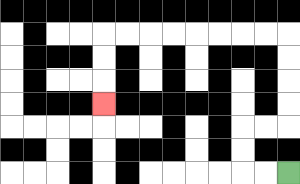{'start': '[12, 7]', 'end': '[4, 4]', 'path_directions': 'L,L,U,U,R,R,U,U,U,U,L,L,L,L,L,L,L,L,D,D,D', 'path_coordinates': '[[12, 7], [11, 7], [10, 7], [10, 6], [10, 5], [11, 5], [12, 5], [12, 4], [12, 3], [12, 2], [12, 1], [11, 1], [10, 1], [9, 1], [8, 1], [7, 1], [6, 1], [5, 1], [4, 1], [4, 2], [4, 3], [4, 4]]'}